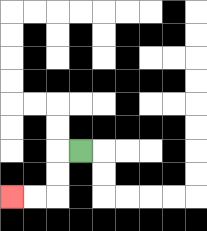{'start': '[3, 6]', 'end': '[0, 8]', 'path_directions': 'L,D,D,L,L', 'path_coordinates': '[[3, 6], [2, 6], [2, 7], [2, 8], [1, 8], [0, 8]]'}